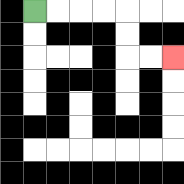{'start': '[1, 0]', 'end': '[7, 2]', 'path_directions': 'R,R,R,R,D,D,R,R', 'path_coordinates': '[[1, 0], [2, 0], [3, 0], [4, 0], [5, 0], [5, 1], [5, 2], [6, 2], [7, 2]]'}